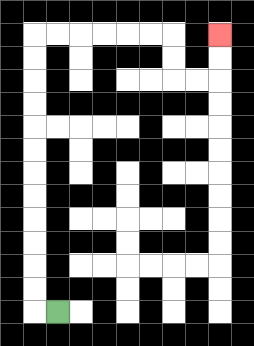{'start': '[2, 13]', 'end': '[9, 1]', 'path_directions': 'L,U,U,U,U,U,U,U,U,U,U,U,U,R,R,R,R,R,R,D,D,R,R,U,U', 'path_coordinates': '[[2, 13], [1, 13], [1, 12], [1, 11], [1, 10], [1, 9], [1, 8], [1, 7], [1, 6], [1, 5], [1, 4], [1, 3], [1, 2], [1, 1], [2, 1], [3, 1], [4, 1], [5, 1], [6, 1], [7, 1], [7, 2], [7, 3], [8, 3], [9, 3], [9, 2], [9, 1]]'}